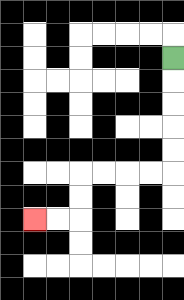{'start': '[7, 2]', 'end': '[1, 9]', 'path_directions': 'D,D,D,D,D,L,L,L,L,D,D,L,L', 'path_coordinates': '[[7, 2], [7, 3], [7, 4], [7, 5], [7, 6], [7, 7], [6, 7], [5, 7], [4, 7], [3, 7], [3, 8], [3, 9], [2, 9], [1, 9]]'}